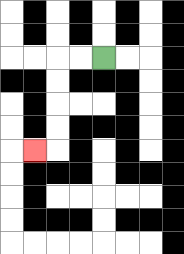{'start': '[4, 2]', 'end': '[1, 6]', 'path_directions': 'L,L,D,D,D,D,L', 'path_coordinates': '[[4, 2], [3, 2], [2, 2], [2, 3], [2, 4], [2, 5], [2, 6], [1, 6]]'}